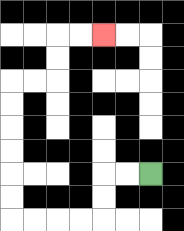{'start': '[6, 7]', 'end': '[4, 1]', 'path_directions': 'L,L,D,D,L,L,L,L,U,U,U,U,U,U,R,R,U,U,R,R', 'path_coordinates': '[[6, 7], [5, 7], [4, 7], [4, 8], [4, 9], [3, 9], [2, 9], [1, 9], [0, 9], [0, 8], [0, 7], [0, 6], [0, 5], [0, 4], [0, 3], [1, 3], [2, 3], [2, 2], [2, 1], [3, 1], [4, 1]]'}